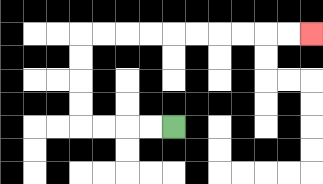{'start': '[7, 5]', 'end': '[13, 1]', 'path_directions': 'L,L,L,L,U,U,U,U,R,R,R,R,R,R,R,R,R,R', 'path_coordinates': '[[7, 5], [6, 5], [5, 5], [4, 5], [3, 5], [3, 4], [3, 3], [3, 2], [3, 1], [4, 1], [5, 1], [6, 1], [7, 1], [8, 1], [9, 1], [10, 1], [11, 1], [12, 1], [13, 1]]'}